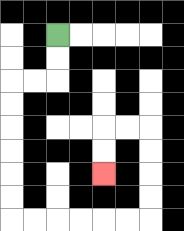{'start': '[2, 1]', 'end': '[4, 7]', 'path_directions': 'D,D,L,L,D,D,D,D,D,D,R,R,R,R,R,R,U,U,U,U,L,L,D,D', 'path_coordinates': '[[2, 1], [2, 2], [2, 3], [1, 3], [0, 3], [0, 4], [0, 5], [0, 6], [0, 7], [0, 8], [0, 9], [1, 9], [2, 9], [3, 9], [4, 9], [5, 9], [6, 9], [6, 8], [6, 7], [6, 6], [6, 5], [5, 5], [4, 5], [4, 6], [4, 7]]'}